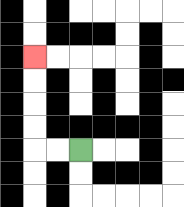{'start': '[3, 6]', 'end': '[1, 2]', 'path_directions': 'L,L,U,U,U,U', 'path_coordinates': '[[3, 6], [2, 6], [1, 6], [1, 5], [1, 4], [1, 3], [1, 2]]'}